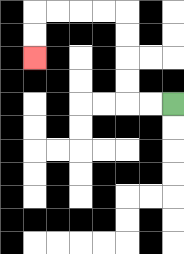{'start': '[7, 4]', 'end': '[1, 2]', 'path_directions': 'L,L,U,U,U,U,L,L,L,L,D,D', 'path_coordinates': '[[7, 4], [6, 4], [5, 4], [5, 3], [5, 2], [5, 1], [5, 0], [4, 0], [3, 0], [2, 0], [1, 0], [1, 1], [1, 2]]'}